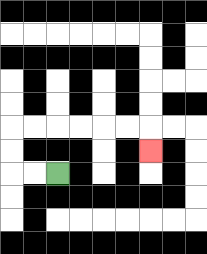{'start': '[2, 7]', 'end': '[6, 6]', 'path_directions': 'L,L,U,U,R,R,R,R,R,R,D', 'path_coordinates': '[[2, 7], [1, 7], [0, 7], [0, 6], [0, 5], [1, 5], [2, 5], [3, 5], [4, 5], [5, 5], [6, 5], [6, 6]]'}